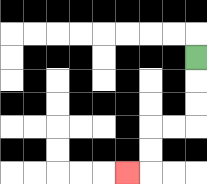{'start': '[8, 2]', 'end': '[5, 7]', 'path_directions': 'D,D,D,L,L,D,D,L', 'path_coordinates': '[[8, 2], [8, 3], [8, 4], [8, 5], [7, 5], [6, 5], [6, 6], [6, 7], [5, 7]]'}